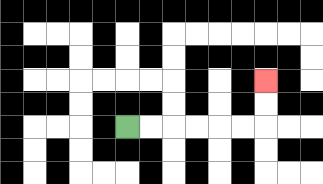{'start': '[5, 5]', 'end': '[11, 3]', 'path_directions': 'R,R,R,R,R,R,U,U', 'path_coordinates': '[[5, 5], [6, 5], [7, 5], [8, 5], [9, 5], [10, 5], [11, 5], [11, 4], [11, 3]]'}